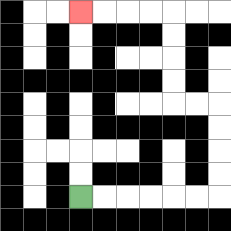{'start': '[3, 8]', 'end': '[3, 0]', 'path_directions': 'R,R,R,R,R,R,U,U,U,U,L,L,U,U,U,U,L,L,L,L', 'path_coordinates': '[[3, 8], [4, 8], [5, 8], [6, 8], [7, 8], [8, 8], [9, 8], [9, 7], [9, 6], [9, 5], [9, 4], [8, 4], [7, 4], [7, 3], [7, 2], [7, 1], [7, 0], [6, 0], [5, 0], [4, 0], [3, 0]]'}